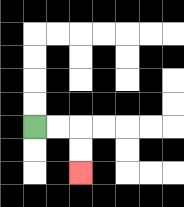{'start': '[1, 5]', 'end': '[3, 7]', 'path_directions': 'R,R,D,D', 'path_coordinates': '[[1, 5], [2, 5], [3, 5], [3, 6], [3, 7]]'}